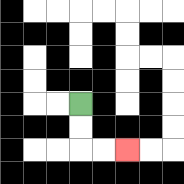{'start': '[3, 4]', 'end': '[5, 6]', 'path_directions': 'D,D,R,R', 'path_coordinates': '[[3, 4], [3, 5], [3, 6], [4, 6], [5, 6]]'}